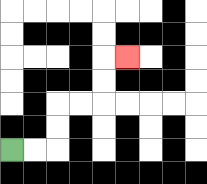{'start': '[0, 6]', 'end': '[5, 2]', 'path_directions': 'R,R,U,U,R,R,U,U,R', 'path_coordinates': '[[0, 6], [1, 6], [2, 6], [2, 5], [2, 4], [3, 4], [4, 4], [4, 3], [4, 2], [5, 2]]'}